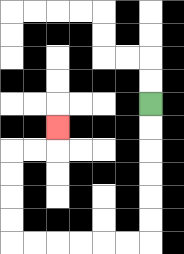{'start': '[6, 4]', 'end': '[2, 5]', 'path_directions': 'D,D,D,D,D,D,L,L,L,L,L,L,U,U,U,U,R,R,U', 'path_coordinates': '[[6, 4], [6, 5], [6, 6], [6, 7], [6, 8], [6, 9], [6, 10], [5, 10], [4, 10], [3, 10], [2, 10], [1, 10], [0, 10], [0, 9], [0, 8], [0, 7], [0, 6], [1, 6], [2, 6], [2, 5]]'}